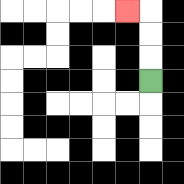{'start': '[6, 3]', 'end': '[5, 0]', 'path_directions': 'U,U,U,L', 'path_coordinates': '[[6, 3], [6, 2], [6, 1], [6, 0], [5, 0]]'}